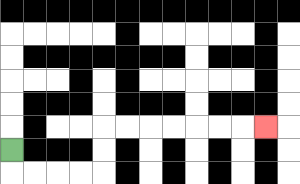{'start': '[0, 6]', 'end': '[11, 5]', 'path_directions': 'D,R,R,R,R,U,U,R,R,R,R,R,R,R', 'path_coordinates': '[[0, 6], [0, 7], [1, 7], [2, 7], [3, 7], [4, 7], [4, 6], [4, 5], [5, 5], [6, 5], [7, 5], [8, 5], [9, 5], [10, 5], [11, 5]]'}